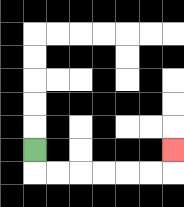{'start': '[1, 6]', 'end': '[7, 6]', 'path_directions': 'D,R,R,R,R,R,R,U', 'path_coordinates': '[[1, 6], [1, 7], [2, 7], [3, 7], [4, 7], [5, 7], [6, 7], [7, 7], [7, 6]]'}